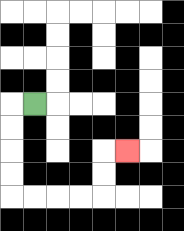{'start': '[1, 4]', 'end': '[5, 6]', 'path_directions': 'L,D,D,D,D,R,R,R,R,U,U,R', 'path_coordinates': '[[1, 4], [0, 4], [0, 5], [0, 6], [0, 7], [0, 8], [1, 8], [2, 8], [3, 8], [4, 8], [4, 7], [4, 6], [5, 6]]'}